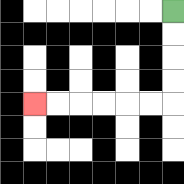{'start': '[7, 0]', 'end': '[1, 4]', 'path_directions': 'D,D,D,D,L,L,L,L,L,L', 'path_coordinates': '[[7, 0], [7, 1], [7, 2], [7, 3], [7, 4], [6, 4], [5, 4], [4, 4], [3, 4], [2, 4], [1, 4]]'}